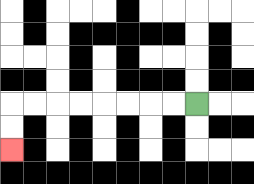{'start': '[8, 4]', 'end': '[0, 6]', 'path_directions': 'L,L,L,L,L,L,L,L,D,D', 'path_coordinates': '[[8, 4], [7, 4], [6, 4], [5, 4], [4, 4], [3, 4], [2, 4], [1, 4], [0, 4], [0, 5], [0, 6]]'}